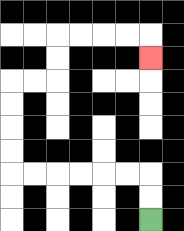{'start': '[6, 9]', 'end': '[6, 2]', 'path_directions': 'U,U,L,L,L,L,L,L,U,U,U,U,R,R,U,U,R,R,R,R,D', 'path_coordinates': '[[6, 9], [6, 8], [6, 7], [5, 7], [4, 7], [3, 7], [2, 7], [1, 7], [0, 7], [0, 6], [0, 5], [0, 4], [0, 3], [1, 3], [2, 3], [2, 2], [2, 1], [3, 1], [4, 1], [5, 1], [6, 1], [6, 2]]'}